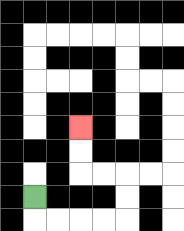{'start': '[1, 8]', 'end': '[3, 5]', 'path_directions': 'D,R,R,R,R,U,U,L,L,U,U', 'path_coordinates': '[[1, 8], [1, 9], [2, 9], [3, 9], [4, 9], [5, 9], [5, 8], [5, 7], [4, 7], [3, 7], [3, 6], [3, 5]]'}